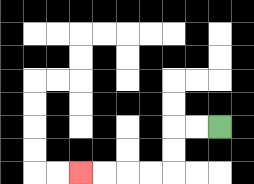{'start': '[9, 5]', 'end': '[3, 7]', 'path_directions': 'L,L,D,D,L,L,L,L', 'path_coordinates': '[[9, 5], [8, 5], [7, 5], [7, 6], [7, 7], [6, 7], [5, 7], [4, 7], [3, 7]]'}